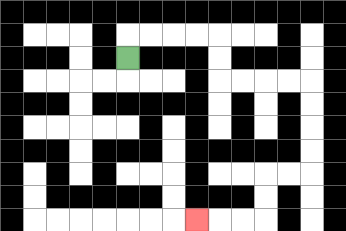{'start': '[5, 2]', 'end': '[8, 9]', 'path_directions': 'U,R,R,R,R,D,D,R,R,R,R,D,D,D,D,L,L,D,D,L,L,L', 'path_coordinates': '[[5, 2], [5, 1], [6, 1], [7, 1], [8, 1], [9, 1], [9, 2], [9, 3], [10, 3], [11, 3], [12, 3], [13, 3], [13, 4], [13, 5], [13, 6], [13, 7], [12, 7], [11, 7], [11, 8], [11, 9], [10, 9], [9, 9], [8, 9]]'}